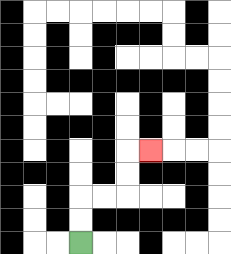{'start': '[3, 10]', 'end': '[6, 6]', 'path_directions': 'U,U,R,R,U,U,R', 'path_coordinates': '[[3, 10], [3, 9], [3, 8], [4, 8], [5, 8], [5, 7], [5, 6], [6, 6]]'}